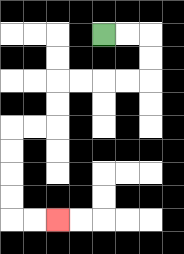{'start': '[4, 1]', 'end': '[2, 9]', 'path_directions': 'R,R,D,D,L,L,L,L,D,D,L,L,D,D,D,D,R,R', 'path_coordinates': '[[4, 1], [5, 1], [6, 1], [6, 2], [6, 3], [5, 3], [4, 3], [3, 3], [2, 3], [2, 4], [2, 5], [1, 5], [0, 5], [0, 6], [0, 7], [0, 8], [0, 9], [1, 9], [2, 9]]'}